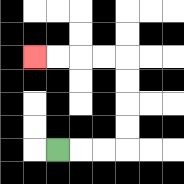{'start': '[2, 6]', 'end': '[1, 2]', 'path_directions': 'R,R,R,U,U,U,U,L,L,L,L', 'path_coordinates': '[[2, 6], [3, 6], [4, 6], [5, 6], [5, 5], [5, 4], [5, 3], [5, 2], [4, 2], [3, 2], [2, 2], [1, 2]]'}